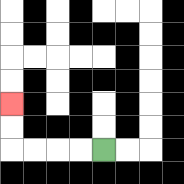{'start': '[4, 6]', 'end': '[0, 4]', 'path_directions': 'L,L,L,L,U,U', 'path_coordinates': '[[4, 6], [3, 6], [2, 6], [1, 6], [0, 6], [0, 5], [0, 4]]'}